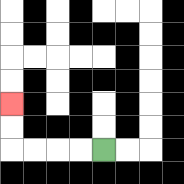{'start': '[4, 6]', 'end': '[0, 4]', 'path_directions': 'L,L,L,L,U,U', 'path_coordinates': '[[4, 6], [3, 6], [2, 6], [1, 6], [0, 6], [0, 5], [0, 4]]'}